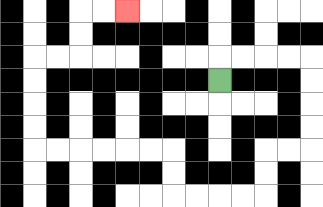{'start': '[9, 3]', 'end': '[5, 0]', 'path_directions': 'U,R,R,R,R,D,D,D,D,L,L,D,D,L,L,L,L,U,U,L,L,L,L,L,L,U,U,U,U,R,R,U,U,R,R', 'path_coordinates': '[[9, 3], [9, 2], [10, 2], [11, 2], [12, 2], [13, 2], [13, 3], [13, 4], [13, 5], [13, 6], [12, 6], [11, 6], [11, 7], [11, 8], [10, 8], [9, 8], [8, 8], [7, 8], [7, 7], [7, 6], [6, 6], [5, 6], [4, 6], [3, 6], [2, 6], [1, 6], [1, 5], [1, 4], [1, 3], [1, 2], [2, 2], [3, 2], [3, 1], [3, 0], [4, 0], [5, 0]]'}